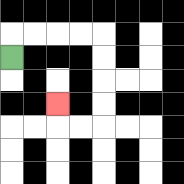{'start': '[0, 2]', 'end': '[2, 4]', 'path_directions': 'U,R,R,R,R,D,D,D,D,L,L,U', 'path_coordinates': '[[0, 2], [0, 1], [1, 1], [2, 1], [3, 1], [4, 1], [4, 2], [4, 3], [4, 4], [4, 5], [3, 5], [2, 5], [2, 4]]'}